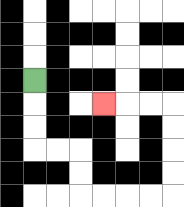{'start': '[1, 3]', 'end': '[4, 4]', 'path_directions': 'D,D,D,R,R,D,D,R,R,R,R,U,U,U,U,L,L,L', 'path_coordinates': '[[1, 3], [1, 4], [1, 5], [1, 6], [2, 6], [3, 6], [3, 7], [3, 8], [4, 8], [5, 8], [6, 8], [7, 8], [7, 7], [7, 6], [7, 5], [7, 4], [6, 4], [5, 4], [4, 4]]'}